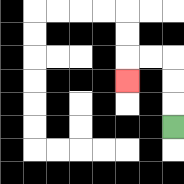{'start': '[7, 5]', 'end': '[5, 3]', 'path_directions': 'U,U,U,L,L,D', 'path_coordinates': '[[7, 5], [7, 4], [7, 3], [7, 2], [6, 2], [5, 2], [5, 3]]'}